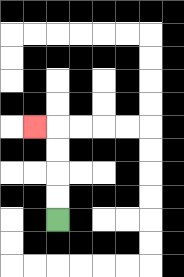{'start': '[2, 9]', 'end': '[1, 5]', 'path_directions': 'U,U,U,U,L', 'path_coordinates': '[[2, 9], [2, 8], [2, 7], [2, 6], [2, 5], [1, 5]]'}